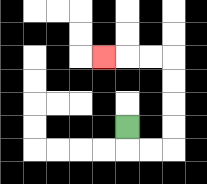{'start': '[5, 5]', 'end': '[4, 2]', 'path_directions': 'D,R,R,U,U,U,U,L,L,L', 'path_coordinates': '[[5, 5], [5, 6], [6, 6], [7, 6], [7, 5], [7, 4], [7, 3], [7, 2], [6, 2], [5, 2], [4, 2]]'}